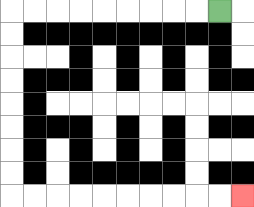{'start': '[9, 0]', 'end': '[10, 8]', 'path_directions': 'L,L,L,L,L,L,L,L,L,D,D,D,D,D,D,D,D,R,R,R,R,R,R,R,R,R,R', 'path_coordinates': '[[9, 0], [8, 0], [7, 0], [6, 0], [5, 0], [4, 0], [3, 0], [2, 0], [1, 0], [0, 0], [0, 1], [0, 2], [0, 3], [0, 4], [0, 5], [0, 6], [0, 7], [0, 8], [1, 8], [2, 8], [3, 8], [4, 8], [5, 8], [6, 8], [7, 8], [8, 8], [9, 8], [10, 8]]'}